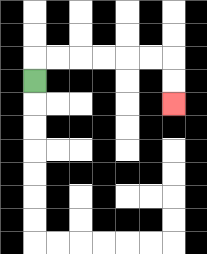{'start': '[1, 3]', 'end': '[7, 4]', 'path_directions': 'U,R,R,R,R,R,R,D,D', 'path_coordinates': '[[1, 3], [1, 2], [2, 2], [3, 2], [4, 2], [5, 2], [6, 2], [7, 2], [7, 3], [7, 4]]'}